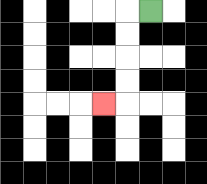{'start': '[6, 0]', 'end': '[4, 4]', 'path_directions': 'L,D,D,D,D,L', 'path_coordinates': '[[6, 0], [5, 0], [5, 1], [5, 2], [5, 3], [5, 4], [4, 4]]'}